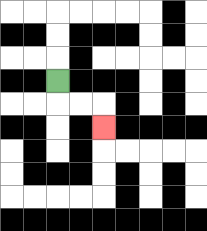{'start': '[2, 3]', 'end': '[4, 5]', 'path_directions': 'D,R,R,D', 'path_coordinates': '[[2, 3], [2, 4], [3, 4], [4, 4], [4, 5]]'}